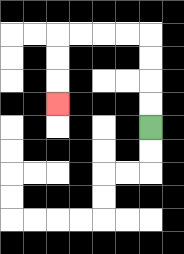{'start': '[6, 5]', 'end': '[2, 4]', 'path_directions': 'U,U,U,U,L,L,L,L,D,D,D', 'path_coordinates': '[[6, 5], [6, 4], [6, 3], [6, 2], [6, 1], [5, 1], [4, 1], [3, 1], [2, 1], [2, 2], [2, 3], [2, 4]]'}